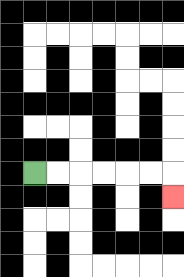{'start': '[1, 7]', 'end': '[7, 8]', 'path_directions': 'R,R,R,R,R,R,D', 'path_coordinates': '[[1, 7], [2, 7], [3, 7], [4, 7], [5, 7], [6, 7], [7, 7], [7, 8]]'}